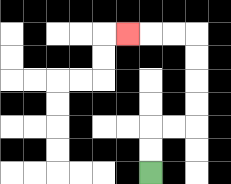{'start': '[6, 7]', 'end': '[5, 1]', 'path_directions': 'U,U,R,R,U,U,U,U,L,L,L', 'path_coordinates': '[[6, 7], [6, 6], [6, 5], [7, 5], [8, 5], [8, 4], [8, 3], [8, 2], [8, 1], [7, 1], [6, 1], [5, 1]]'}